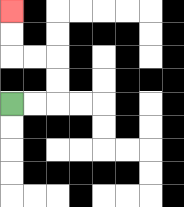{'start': '[0, 4]', 'end': '[0, 0]', 'path_directions': 'R,R,U,U,L,L,U,U', 'path_coordinates': '[[0, 4], [1, 4], [2, 4], [2, 3], [2, 2], [1, 2], [0, 2], [0, 1], [0, 0]]'}